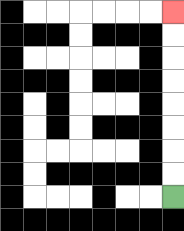{'start': '[7, 8]', 'end': '[7, 0]', 'path_directions': 'U,U,U,U,U,U,U,U', 'path_coordinates': '[[7, 8], [7, 7], [7, 6], [7, 5], [7, 4], [7, 3], [7, 2], [7, 1], [7, 0]]'}